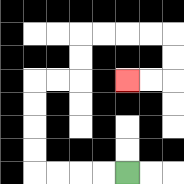{'start': '[5, 7]', 'end': '[5, 3]', 'path_directions': 'L,L,L,L,U,U,U,U,R,R,U,U,R,R,R,R,D,D,L,L', 'path_coordinates': '[[5, 7], [4, 7], [3, 7], [2, 7], [1, 7], [1, 6], [1, 5], [1, 4], [1, 3], [2, 3], [3, 3], [3, 2], [3, 1], [4, 1], [5, 1], [6, 1], [7, 1], [7, 2], [7, 3], [6, 3], [5, 3]]'}